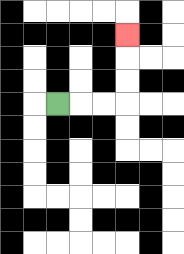{'start': '[2, 4]', 'end': '[5, 1]', 'path_directions': 'R,R,R,U,U,U', 'path_coordinates': '[[2, 4], [3, 4], [4, 4], [5, 4], [5, 3], [5, 2], [5, 1]]'}